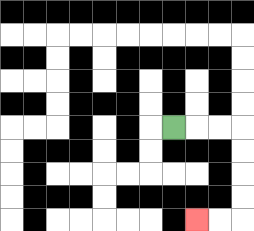{'start': '[7, 5]', 'end': '[8, 9]', 'path_directions': 'R,R,R,D,D,D,D,L,L', 'path_coordinates': '[[7, 5], [8, 5], [9, 5], [10, 5], [10, 6], [10, 7], [10, 8], [10, 9], [9, 9], [8, 9]]'}